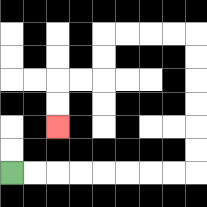{'start': '[0, 7]', 'end': '[2, 5]', 'path_directions': 'R,R,R,R,R,R,R,R,U,U,U,U,U,U,L,L,L,L,D,D,L,L,D,D', 'path_coordinates': '[[0, 7], [1, 7], [2, 7], [3, 7], [4, 7], [5, 7], [6, 7], [7, 7], [8, 7], [8, 6], [8, 5], [8, 4], [8, 3], [8, 2], [8, 1], [7, 1], [6, 1], [5, 1], [4, 1], [4, 2], [4, 3], [3, 3], [2, 3], [2, 4], [2, 5]]'}